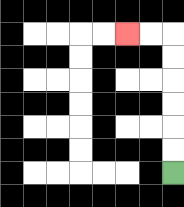{'start': '[7, 7]', 'end': '[5, 1]', 'path_directions': 'U,U,U,U,U,U,L,L', 'path_coordinates': '[[7, 7], [7, 6], [7, 5], [7, 4], [7, 3], [7, 2], [7, 1], [6, 1], [5, 1]]'}